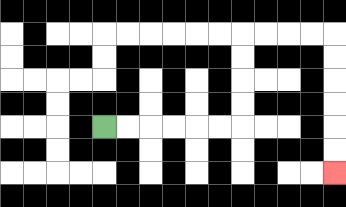{'start': '[4, 5]', 'end': '[14, 7]', 'path_directions': 'R,R,R,R,R,R,U,U,U,U,R,R,R,R,D,D,D,D,D,D', 'path_coordinates': '[[4, 5], [5, 5], [6, 5], [7, 5], [8, 5], [9, 5], [10, 5], [10, 4], [10, 3], [10, 2], [10, 1], [11, 1], [12, 1], [13, 1], [14, 1], [14, 2], [14, 3], [14, 4], [14, 5], [14, 6], [14, 7]]'}